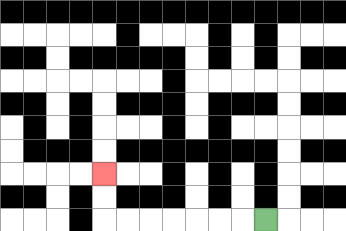{'start': '[11, 9]', 'end': '[4, 7]', 'path_directions': 'L,L,L,L,L,L,L,U,U', 'path_coordinates': '[[11, 9], [10, 9], [9, 9], [8, 9], [7, 9], [6, 9], [5, 9], [4, 9], [4, 8], [4, 7]]'}